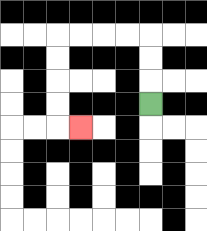{'start': '[6, 4]', 'end': '[3, 5]', 'path_directions': 'U,U,U,L,L,L,L,D,D,D,D,R', 'path_coordinates': '[[6, 4], [6, 3], [6, 2], [6, 1], [5, 1], [4, 1], [3, 1], [2, 1], [2, 2], [2, 3], [2, 4], [2, 5], [3, 5]]'}